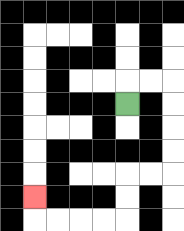{'start': '[5, 4]', 'end': '[1, 8]', 'path_directions': 'U,R,R,D,D,D,D,L,L,D,D,L,L,L,L,U', 'path_coordinates': '[[5, 4], [5, 3], [6, 3], [7, 3], [7, 4], [7, 5], [7, 6], [7, 7], [6, 7], [5, 7], [5, 8], [5, 9], [4, 9], [3, 9], [2, 9], [1, 9], [1, 8]]'}